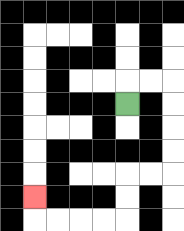{'start': '[5, 4]', 'end': '[1, 8]', 'path_directions': 'U,R,R,D,D,D,D,L,L,D,D,L,L,L,L,U', 'path_coordinates': '[[5, 4], [5, 3], [6, 3], [7, 3], [7, 4], [7, 5], [7, 6], [7, 7], [6, 7], [5, 7], [5, 8], [5, 9], [4, 9], [3, 9], [2, 9], [1, 9], [1, 8]]'}